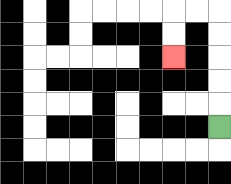{'start': '[9, 5]', 'end': '[7, 2]', 'path_directions': 'U,U,U,U,U,L,L,D,D', 'path_coordinates': '[[9, 5], [9, 4], [9, 3], [9, 2], [9, 1], [9, 0], [8, 0], [7, 0], [7, 1], [7, 2]]'}